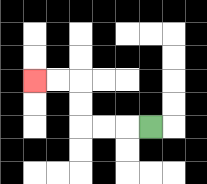{'start': '[6, 5]', 'end': '[1, 3]', 'path_directions': 'L,L,L,U,U,L,L', 'path_coordinates': '[[6, 5], [5, 5], [4, 5], [3, 5], [3, 4], [3, 3], [2, 3], [1, 3]]'}